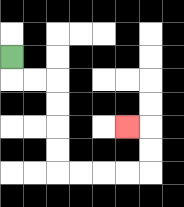{'start': '[0, 2]', 'end': '[5, 5]', 'path_directions': 'D,R,R,D,D,D,D,R,R,R,R,U,U,L', 'path_coordinates': '[[0, 2], [0, 3], [1, 3], [2, 3], [2, 4], [2, 5], [2, 6], [2, 7], [3, 7], [4, 7], [5, 7], [6, 7], [6, 6], [6, 5], [5, 5]]'}